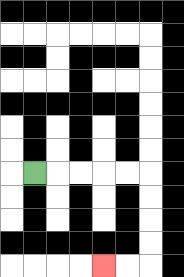{'start': '[1, 7]', 'end': '[4, 11]', 'path_directions': 'R,R,R,R,R,D,D,D,D,L,L', 'path_coordinates': '[[1, 7], [2, 7], [3, 7], [4, 7], [5, 7], [6, 7], [6, 8], [6, 9], [6, 10], [6, 11], [5, 11], [4, 11]]'}